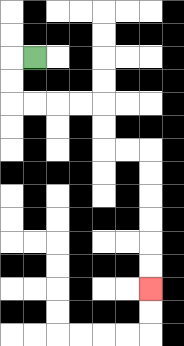{'start': '[1, 2]', 'end': '[6, 12]', 'path_directions': 'L,D,D,R,R,R,R,D,D,R,R,D,D,D,D,D,D', 'path_coordinates': '[[1, 2], [0, 2], [0, 3], [0, 4], [1, 4], [2, 4], [3, 4], [4, 4], [4, 5], [4, 6], [5, 6], [6, 6], [6, 7], [6, 8], [6, 9], [6, 10], [6, 11], [6, 12]]'}